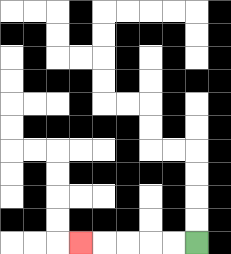{'start': '[8, 10]', 'end': '[3, 10]', 'path_directions': 'L,L,L,L,L', 'path_coordinates': '[[8, 10], [7, 10], [6, 10], [5, 10], [4, 10], [3, 10]]'}